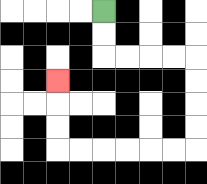{'start': '[4, 0]', 'end': '[2, 3]', 'path_directions': 'D,D,R,R,R,R,D,D,D,D,L,L,L,L,L,L,U,U,U', 'path_coordinates': '[[4, 0], [4, 1], [4, 2], [5, 2], [6, 2], [7, 2], [8, 2], [8, 3], [8, 4], [8, 5], [8, 6], [7, 6], [6, 6], [5, 6], [4, 6], [3, 6], [2, 6], [2, 5], [2, 4], [2, 3]]'}